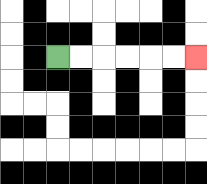{'start': '[2, 2]', 'end': '[8, 2]', 'path_directions': 'R,R,R,R,R,R', 'path_coordinates': '[[2, 2], [3, 2], [4, 2], [5, 2], [6, 2], [7, 2], [8, 2]]'}